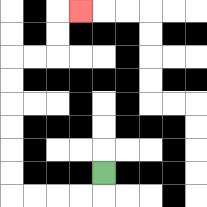{'start': '[4, 7]', 'end': '[3, 0]', 'path_directions': 'D,L,L,L,L,U,U,U,U,U,U,R,R,U,U,R', 'path_coordinates': '[[4, 7], [4, 8], [3, 8], [2, 8], [1, 8], [0, 8], [0, 7], [0, 6], [0, 5], [0, 4], [0, 3], [0, 2], [1, 2], [2, 2], [2, 1], [2, 0], [3, 0]]'}